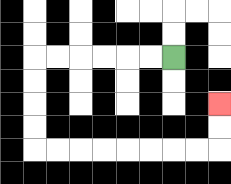{'start': '[7, 2]', 'end': '[9, 4]', 'path_directions': 'L,L,L,L,L,L,D,D,D,D,R,R,R,R,R,R,R,R,U,U', 'path_coordinates': '[[7, 2], [6, 2], [5, 2], [4, 2], [3, 2], [2, 2], [1, 2], [1, 3], [1, 4], [1, 5], [1, 6], [2, 6], [3, 6], [4, 6], [5, 6], [6, 6], [7, 6], [8, 6], [9, 6], [9, 5], [9, 4]]'}